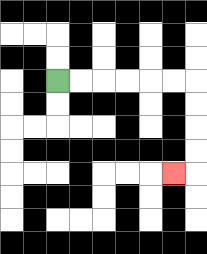{'start': '[2, 3]', 'end': '[7, 7]', 'path_directions': 'R,R,R,R,R,R,D,D,D,D,L', 'path_coordinates': '[[2, 3], [3, 3], [4, 3], [5, 3], [6, 3], [7, 3], [8, 3], [8, 4], [8, 5], [8, 6], [8, 7], [7, 7]]'}